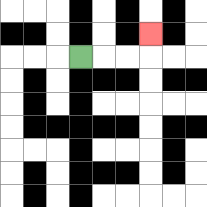{'start': '[3, 2]', 'end': '[6, 1]', 'path_directions': 'R,R,R,U', 'path_coordinates': '[[3, 2], [4, 2], [5, 2], [6, 2], [6, 1]]'}